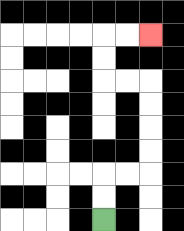{'start': '[4, 9]', 'end': '[6, 1]', 'path_directions': 'U,U,R,R,U,U,U,U,L,L,U,U,R,R', 'path_coordinates': '[[4, 9], [4, 8], [4, 7], [5, 7], [6, 7], [6, 6], [6, 5], [6, 4], [6, 3], [5, 3], [4, 3], [4, 2], [4, 1], [5, 1], [6, 1]]'}